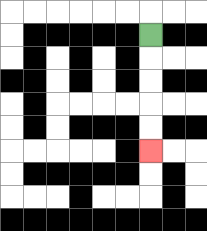{'start': '[6, 1]', 'end': '[6, 6]', 'path_directions': 'D,D,D,D,D', 'path_coordinates': '[[6, 1], [6, 2], [6, 3], [6, 4], [6, 5], [6, 6]]'}